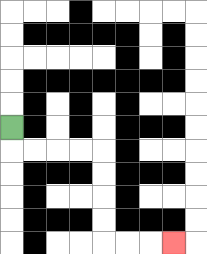{'start': '[0, 5]', 'end': '[7, 10]', 'path_directions': 'D,R,R,R,R,D,D,D,D,R,R,R', 'path_coordinates': '[[0, 5], [0, 6], [1, 6], [2, 6], [3, 6], [4, 6], [4, 7], [4, 8], [4, 9], [4, 10], [5, 10], [6, 10], [7, 10]]'}